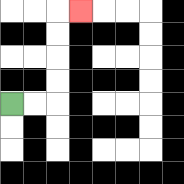{'start': '[0, 4]', 'end': '[3, 0]', 'path_directions': 'R,R,U,U,U,U,R', 'path_coordinates': '[[0, 4], [1, 4], [2, 4], [2, 3], [2, 2], [2, 1], [2, 0], [3, 0]]'}